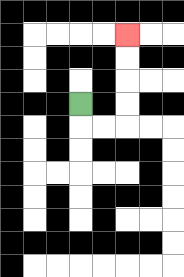{'start': '[3, 4]', 'end': '[5, 1]', 'path_directions': 'D,R,R,U,U,U,U', 'path_coordinates': '[[3, 4], [3, 5], [4, 5], [5, 5], [5, 4], [5, 3], [5, 2], [5, 1]]'}